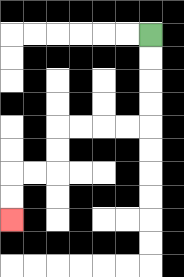{'start': '[6, 1]', 'end': '[0, 9]', 'path_directions': 'D,D,D,D,L,L,L,L,D,D,L,L,D,D', 'path_coordinates': '[[6, 1], [6, 2], [6, 3], [6, 4], [6, 5], [5, 5], [4, 5], [3, 5], [2, 5], [2, 6], [2, 7], [1, 7], [0, 7], [0, 8], [0, 9]]'}